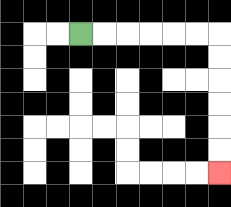{'start': '[3, 1]', 'end': '[9, 7]', 'path_directions': 'R,R,R,R,R,R,D,D,D,D,D,D', 'path_coordinates': '[[3, 1], [4, 1], [5, 1], [6, 1], [7, 1], [8, 1], [9, 1], [9, 2], [9, 3], [9, 4], [9, 5], [9, 6], [9, 7]]'}